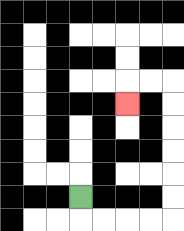{'start': '[3, 8]', 'end': '[5, 4]', 'path_directions': 'D,R,R,R,R,U,U,U,U,U,U,L,L,D', 'path_coordinates': '[[3, 8], [3, 9], [4, 9], [5, 9], [6, 9], [7, 9], [7, 8], [7, 7], [7, 6], [7, 5], [7, 4], [7, 3], [6, 3], [5, 3], [5, 4]]'}